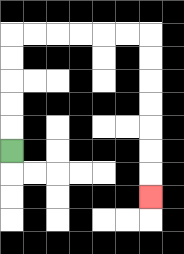{'start': '[0, 6]', 'end': '[6, 8]', 'path_directions': 'U,U,U,U,U,R,R,R,R,R,R,D,D,D,D,D,D,D', 'path_coordinates': '[[0, 6], [0, 5], [0, 4], [0, 3], [0, 2], [0, 1], [1, 1], [2, 1], [3, 1], [4, 1], [5, 1], [6, 1], [6, 2], [6, 3], [6, 4], [6, 5], [6, 6], [6, 7], [6, 8]]'}